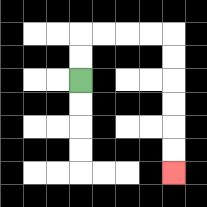{'start': '[3, 3]', 'end': '[7, 7]', 'path_directions': 'U,U,R,R,R,R,D,D,D,D,D,D', 'path_coordinates': '[[3, 3], [3, 2], [3, 1], [4, 1], [5, 1], [6, 1], [7, 1], [7, 2], [7, 3], [7, 4], [7, 5], [7, 6], [7, 7]]'}